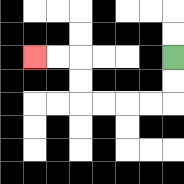{'start': '[7, 2]', 'end': '[1, 2]', 'path_directions': 'D,D,L,L,L,L,U,U,L,L', 'path_coordinates': '[[7, 2], [7, 3], [7, 4], [6, 4], [5, 4], [4, 4], [3, 4], [3, 3], [3, 2], [2, 2], [1, 2]]'}